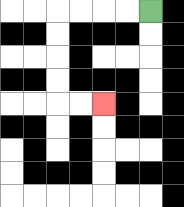{'start': '[6, 0]', 'end': '[4, 4]', 'path_directions': 'L,L,L,L,D,D,D,D,R,R', 'path_coordinates': '[[6, 0], [5, 0], [4, 0], [3, 0], [2, 0], [2, 1], [2, 2], [2, 3], [2, 4], [3, 4], [4, 4]]'}